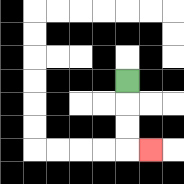{'start': '[5, 3]', 'end': '[6, 6]', 'path_directions': 'D,D,D,R', 'path_coordinates': '[[5, 3], [5, 4], [5, 5], [5, 6], [6, 6]]'}